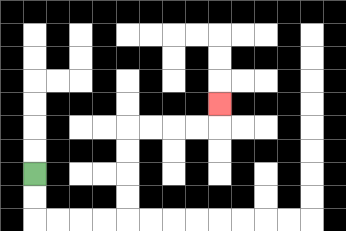{'start': '[1, 7]', 'end': '[9, 4]', 'path_directions': 'D,D,R,R,R,R,U,U,U,U,R,R,R,R,U', 'path_coordinates': '[[1, 7], [1, 8], [1, 9], [2, 9], [3, 9], [4, 9], [5, 9], [5, 8], [5, 7], [5, 6], [5, 5], [6, 5], [7, 5], [8, 5], [9, 5], [9, 4]]'}